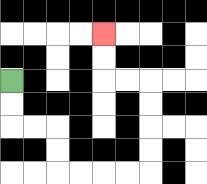{'start': '[0, 3]', 'end': '[4, 1]', 'path_directions': 'D,D,R,R,D,D,R,R,R,R,U,U,U,U,L,L,U,U', 'path_coordinates': '[[0, 3], [0, 4], [0, 5], [1, 5], [2, 5], [2, 6], [2, 7], [3, 7], [4, 7], [5, 7], [6, 7], [6, 6], [6, 5], [6, 4], [6, 3], [5, 3], [4, 3], [4, 2], [4, 1]]'}